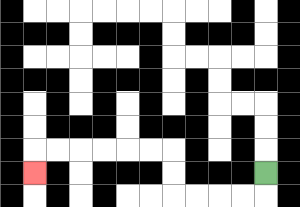{'start': '[11, 7]', 'end': '[1, 7]', 'path_directions': 'D,L,L,L,L,U,U,L,L,L,L,L,L,D', 'path_coordinates': '[[11, 7], [11, 8], [10, 8], [9, 8], [8, 8], [7, 8], [7, 7], [7, 6], [6, 6], [5, 6], [4, 6], [3, 6], [2, 6], [1, 6], [1, 7]]'}